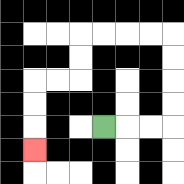{'start': '[4, 5]', 'end': '[1, 6]', 'path_directions': 'R,R,R,U,U,U,U,L,L,L,L,D,D,L,L,D,D,D', 'path_coordinates': '[[4, 5], [5, 5], [6, 5], [7, 5], [7, 4], [7, 3], [7, 2], [7, 1], [6, 1], [5, 1], [4, 1], [3, 1], [3, 2], [3, 3], [2, 3], [1, 3], [1, 4], [1, 5], [1, 6]]'}